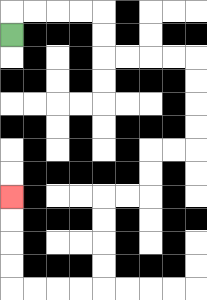{'start': '[0, 1]', 'end': '[0, 8]', 'path_directions': 'U,R,R,R,R,D,D,R,R,R,R,D,D,D,D,L,L,D,D,L,L,D,D,D,D,L,L,L,L,U,U,U,U', 'path_coordinates': '[[0, 1], [0, 0], [1, 0], [2, 0], [3, 0], [4, 0], [4, 1], [4, 2], [5, 2], [6, 2], [7, 2], [8, 2], [8, 3], [8, 4], [8, 5], [8, 6], [7, 6], [6, 6], [6, 7], [6, 8], [5, 8], [4, 8], [4, 9], [4, 10], [4, 11], [4, 12], [3, 12], [2, 12], [1, 12], [0, 12], [0, 11], [0, 10], [0, 9], [0, 8]]'}